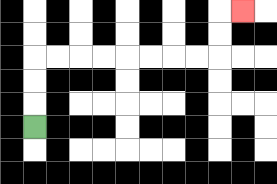{'start': '[1, 5]', 'end': '[10, 0]', 'path_directions': 'U,U,U,R,R,R,R,R,R,R,R,U,U,R', 'path_coordinates': '[[1, 5], [1, 4], [1, 3], [1, 2], [2, 2], [3, 2], [4, 2], [5, 2], [6, 2], [7, 2], [8, 2], [9, 2], [9, 1], [9, 0], [10, 0]]'}